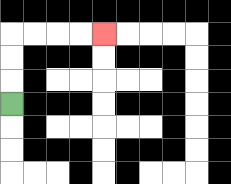{'start': '[0, 4]', 'end': '[4, 1]', 'path_directions': 'U,U,U,R,R,R,R', 'path_coordinates': '[[0, 4], [0, 3], [0, 2], [0, 1], [1, 1], [2, 1], [3, 1], [4, 1]]'}